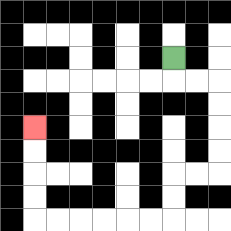{'start': '[7, 2]', 'end': '[1, 5]', 'path_directions': 'D,R,R,D,D,D,D,L,L,D,D,L,L,L,L,L,L,U,U,U,U', 'path_coordinates': '[[7, 2], [7, 3], [8, 3], [9, 3], [9, 4], [9, 5], [9, 6], [9, 7], [8, 7], [7, 7], [7, 8], [7, 9], [6, 9], [5, 9], [4, 9], [3, 9], [2, 9], [1, 9], [1, 8], [1, 7], [1, 6], [1, 5]]'}